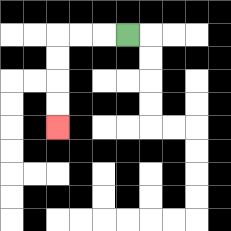{'start': '[5, 1]', 'end': '[2, 5]', 'path_directions': 'L,L,L,D,D,D,D', 'path_coordinates': '[[5, 1], [4, 1], [3, 1], [2, 1], [2, 2], [2, 3], [2, 4], [2, 5]]'}